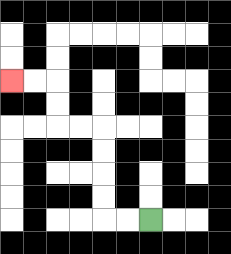{'start': '[6, 9]', 'end': '[0, 3]', 'path_directions': 'L,L,U,U,U,U,L,L,U,U,L,L', 'path_coordinates': '[[6, 9], [5, 9], [4, 9], [4, 8], [4, 7], [4, 6], [4, 5], [3, 5], [2, 5], [2, 4], [2, 3], [1, 3], [0, 3]]'}